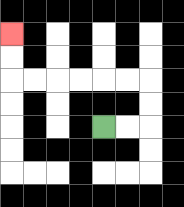{'start': '[4, 5]', 'end': '[0, 1]', 'path_directions': 'R,R,U,U,L,L,L,L,L,L,U,U', 'path_coordinates': '[[4, 5], [5, 5], [6, 5], [6, 4], [6, 3], [5, 3], [4, 3], [3, 3], [2, 3], [1, 3], [0, 3], [0, 2], [0, 1]]'}